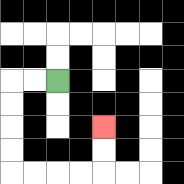{'start': '[2, 3]', 'end': '[4, 5]', 'path_directions': 'L,L,D,D,D,D,R,R,R,R,U,U', 'path_coordinates': '[[2, 3], [1, 3], [0, 3], [0, 4], [0, 5], [0, 6], [0, 7], [1, 7], [2, 7], [3, 7], [4, 7], [4, 6], [4, 5]]'}